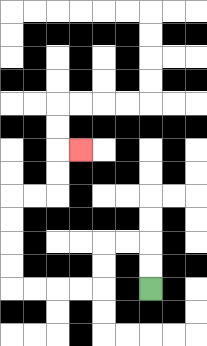{'start': '[6, 12]', 'end': '[3, 6]', 'path_directions': 'U,U,L,L,D,D,L,L,L,L,U,U,U,U,R,R,U,U,R', 'path_coordinates': '[[6, 12], [6, 11], [6, 10], [5, 10], [4, 10], [4, 11], [4, 12], [3, 12], [2, 12], [1, 12], [0, 12], [0, 11], [0, 10], [0, 9], [0, 8], [1, 8], [2, 8], [2, 7], [2, 6], [3, 6]]'}